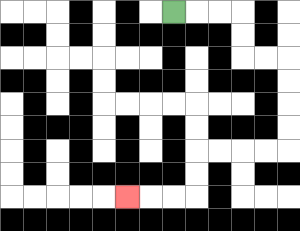{'start': '[7, 0]', 'end': '[5, 8]', 'path_directions': 'R,R,R,D,D,R,R,D,D,D,D,L,L,L,L,D,D,L,L,L', 'path_coordinates': '[[7, 0], [8, 0], [9, 0], [10, 0], [10, 1], [10, 2], [11, 2], [12, 2], [12, 3], [12, 4], [12, 5], [12, 6], [11, 6], [10, 6], [9, 6], [8, 6], [8, 7], [8, 8], [7, 8], [6, 8], [5, 8]]'}